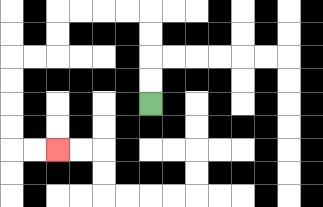{'start': '[6, 4]', 'end': '[2, 6]', 'path_directions': 'U,U,U,U,L,L,L,L,D,D,L,L,D,D,D,D,R,R', 'path_coordinates': '[[6, 4], [6, 3], [6, 2], [6, 1], [6, 0], [5, 0], [4, 0], [3, 0], [2, 0], [2, 1], [2, 2], [1, 2], [0, 2], [0, 3], [0, 4], [0, 5], [0, 6], [1, 6], [2, 6]]'}